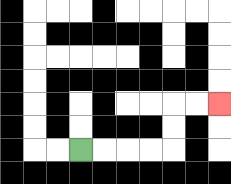{'start': '[3, 6]', 'end': '[9, 4]', 'path_directions': 'R,R,R,R,U,U,R,R', 'path_coordinates': '[[3, 6], [4, 6], [5, 6], [6, 6], [7, 6], [7, 5], [7, 4], [8, 4], [9, 4]]'}